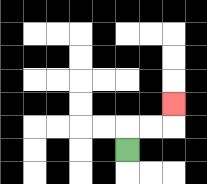{'start': '[5, 6]', 'end': '[7, 4]', 'path_directions': 'U,R,R,U', 'path_coordinates': '[[5, 6], [5, 5], [6, 5], [7, 5], [7, 4]]'}